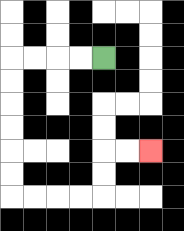{'start': '[4, 2]', 'end': '[6, 6]', 'path_directions': 'L,L,L,L,D,D,D,D,D,D,R,R,R,R,U,U,R,R', 'path_coordinates': '[[4, 2], [3, 2], [2, 2], [1, 2], [0, 2], [0, 3], [0, 4], [0, 5], [0, 6], [0, 7], [0, 8], [1, 8], [2, 8], [3, 8], [4, 8], [4, 7], [4, 6], [5, 6], [6, 6]]'}